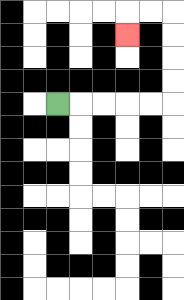{'start': '[2, 4]', 'end': '[5, 1]', 'path_directions': 'R,R,R,R,R,U,U,U,U,L,L,D', 'path_coordinates': '[[2, 4], [3, 4], [4, 4], [5, 4], [6, 4], [7, 4], [7, 3], [7, 2], [7, 1], [7, 0], [6, 0], [5, 0], [5, 1]]'}